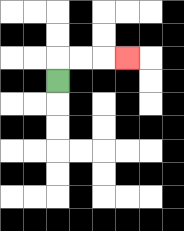{'start': '[2, 3]', 'end': '[5, 2]', 'path_directions': 'U,R,R,R', 'path_coordinates': '[[2, 3], [2, 2], [3, 2], [4, 2], [5, 2]]'}